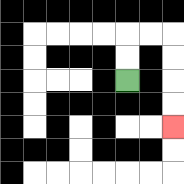{'start': '[5, 3]', 'end': '[7, 5]', 'path_directions': 'U,U,R,R,D,D,D,D', 'path_coordinates': '[[5, 3], [5, 2], [5, 1], [6, 1], [7, 1], [7, 2], [7, 3], [7, 4], [7, 5]]'}